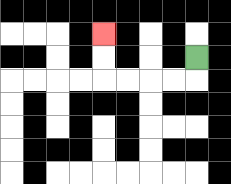{'start': '[8, 2]', 'end': '[4, 1]', 'path_directions': 'D,L,L,L,L,U,U', 'path_coordinates': '[[8, 2], [8, 3], [7, 3], [6, 3], [5, 3], [4, 3], [4, 2], [4, 1]]'}